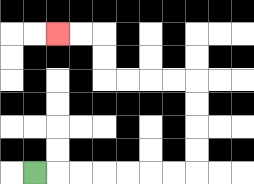{'start': '[1, 7]', 'end': '[2, 1]', 'path_directions': 'R,R,R,R,R,R,R,U,U,U,U,L,L,L,L,U,U,L,L', 'path_coordinates': '[[1, 7], [2, 7], [3, 7], [4, 7], [5, 7], [6, 7], [7, 7], [8, 7], [8, 6], [8, 5], [8, 4], [8, 3], [7, 3], [6, 3], [5, 3], [4, 3], [4, 2], [4, 1], [3, 1], [2, 1]]'}